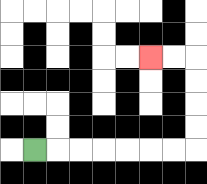{'start': '[1, 6]', 'end': '[6, 2]', 'path_directions': 'R,R,R,R,R,R,R,U,U,U,U,L,L', 'path_coordinates': '[[1, 6], [2, 6], [3, 6], [4, 6], [5, 6], [6, 6], [7, 6], [8, 6], [8, 5], [8, 4], [8, 3], [8, 2], [7, 2], [6, 2]]'}